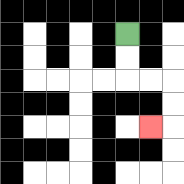{'start': '[5, 1]', 'end': '[6, 5]', 'path_directions': 'D,D,R,R,D,D,L', 'path_coordinates': '[[5, 1], [5, 2], [5, 3], [6, 3], [7, 3], [7, 4], [7, 5], [6, 5]]'}